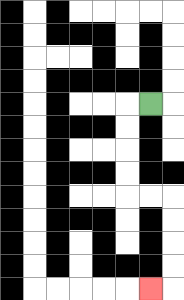{'start': '[6, 4]', 'end': '[6, 12]', 'path_directions': 'L,D,D,D,D,R,R,D,D,D,D,L', 'path_coordinates': '[[6, 4], [5, 4], [5, 5], [5, 6], [5, 7], [5, 8], [6, 8], [7, 8], [7, 9], [7, 10], [7, 11], [7, 12], [6, 12]]'}